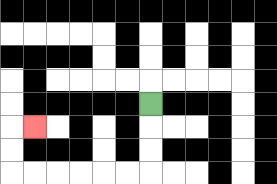{'start': '[6, 4]', 'end': '[1, 5]', 'path_directions': 'D,D,D,L,L,L,L,L,L,U,U,R', 'path_coordinates': '[[6, 4], [6, 5], [6, 6], [6, 7], [5, 7], [4, 7], [3, 7], [2, 7], [1, 7], [0, 7], [0, 6], [0, 5], [1, 5]]'}